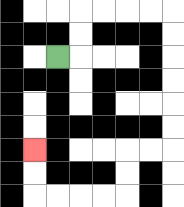{'start': '[2, 2]', 'end': '[1, 6]', 'path_directions': 'R,U,U,R,R,R,R,D,D,D,D,D,D,L,L,D,D,L,L,L,L,U,U', 'path_coordinates': '[[2, 2], [3, 2], [3, 1], [3, 0], [4, 0], [5, 0], [6, 0], [7, 0], [7, 1], [7, 2], [7, 3], [7, 4], [7, 5], [7, 6], [6, 6], [5, 6], [5, 7], [5, 8], [4, 8], [3, 8], [2, 8], [1, 8], [1, 7], [1, 6]]'}